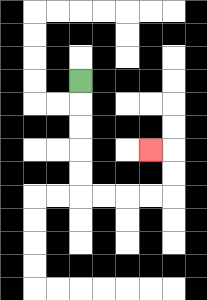{'start': '[3, 3]', 'end': '[6, 6]', 'path_directions': 'D,D,D,D,D,R,R,R,R,U,U,L', 'path_coordinates': '[[3, 3], [3, 4], [3, 5], [3, 6], [3, 7], [3, 8], [4, 8], [5, 8], [6, 8], [7, 8], [7, 7], [7, 6], [6, 6]]'}